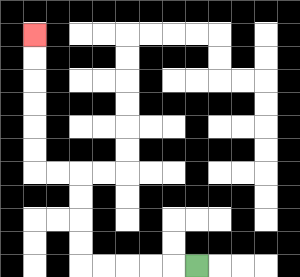{'start': '[8, 11]', 'end': '[1, 1]', 'path_directions': 'L,L,L,L,L,U,U,U,U,L,L,U,U,U,U,U,U', 'path_coordinates': '[[8, 11], [7, 11], [6, 11], [5, 11], [4, 11], [3, 11], [3, 10], [3, 9], [3, 8], [3, 7], [2, 7], [1, 7], [1, 6], [1, 5], [1, 4], [1, 3], [1, 2], [1, 1]]'}